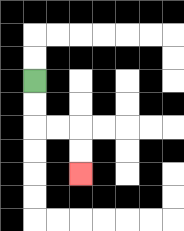{'start': '[1, 3]', 'end': '[3, 7]', 'path_directions': 'D,D,R,R,D,D', 'path_coordinates': '[[1, 3], [1, 4], [1, 5], [2, 5], [3, 5], [3, 6], [3, 7]]'}